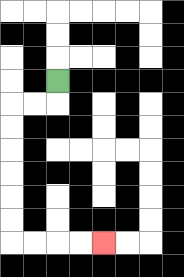{'start': '[2, 3]', 'end': '[4, 10]', 'path_directions': 'D,L,L,D,D,D,D,D,D,R,R,R,R', 'path_coordinates': '[[2, 3], [2, 4], [1, 4], [0, 4], [0, 5], [0, 6], [0, 7], [0, 8], [0, 9], [0, 10], [1, 10], [2, 10], [3, 10], [4, 10]]'}